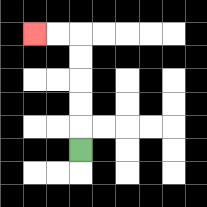{'start': '[3, 6]', 'end': '[1, 1]', 'path_directions': 'U,U,U,U,U,L,L', 'path_coordinates': '[[3, 6], [3, 5], [3, 4], [3, 3], [3, 2], [3, 1], [2, 1], [1, 1]]'}